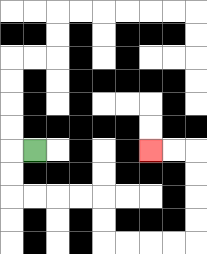{'start': '[1, 6]', 'end': '[6, 6]', 'path_directions': 'L,D,D,R,R,R,R,D,D,R,R,R,R,U,U,U,U,L,L', 'path_coordinates': '[[1, 6], [0, 6], [0, 7], [0, 8], [1, 8], [2, 8], [3, 8], [4, 8], [4, 9], [4, 10], [5, 10], [6, 10], [7, 10], [8, 10], [8, 9], [8, 8], [8, 7], [8, 6], [7, 6], [6, 6]]'}